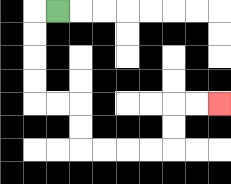{'start': '[2, 0]', 'end': '[9, 4]', 'path_directions': 'L,D,D,D,D,R,R,D,D,R,R,R,R,U,U,R,R', 'path_coordinates': '[[2, 0], [1, 0], [1, 1], [1, 2], [1, 3], [1, 4], [2, 4], [3, 4], [3, 5], [3, 6], [4, 6], [5, 6], [6, 6], [7, 6], [7, 5], [7, 4], [8, 4], [9, 4]]'}